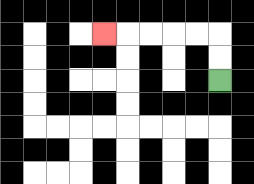{'start': '[9, 3]', 'end': '[4, 1]', 'path_directions': 'U,U,L,L,L,L,L', 'path_coordinates': '[[9, 3], [9, 2], [9, 1], [8, 1], [7, 1], [6, 1], [5, 1], [4, 1]]'}